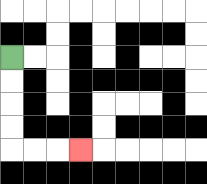{'start': '[0, 2]', 'end': '[3, 6]', 'path_directions': 'D,D,D,D,R,R,R', 'path_coordinates': '[[0, 2], [0, 3], [0, 4], [0, 5], [0, 6], [1, 6], [2, 6], [3, 6]]'}